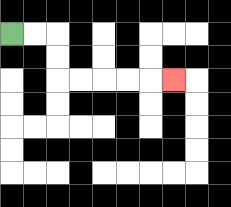{'start': '[0, 1]', 'end': '[7, 3]', 'path_directions': 'R,R,D,D,R,R,R,R,R', 'path_coordinates': '[[0, 1], [1, 1], [2, 1], [2, 2], [2, 3], [3, 3], [4, 3], [5, 3], [6, 3], [7, 3]]'}